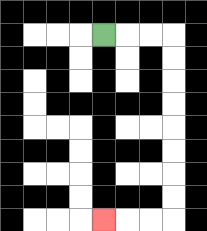{'start': '[4, 1]', 'end': '[4, 9]', 'path_directions': 'R,R,R,D,D,D,D,D,D,D,D,L,L,L', 'path_coordinates': '[[4, 1], [5, 1], [6, 1], [7, 1], [7, 2], [7, 3], [7, 4], [7, 5], [7, 6], [7, 7], [7, 8], [7, 9], [6, 9], [5, 9], [4, 9]]'}